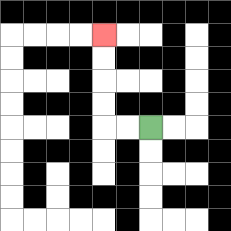{'start': '[6, 5]', 'end': '[4, 1]', 'path_directions': 'L,L,U,U,U,U', 'path_coordinates': '[[6, 5], [5, 5], [4, 5], [4, 4], [4, 3], [4, 2], [4, 1]]'}